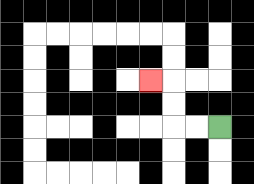{'start': '[9, 5]', 'end': '[6, 3]', 'path_directions': 'L,L,U,U,L', 'path_coordinates': '[[9, 5], [8, 5], [7, 5], [7, 4], [7, 3], [6, 3]]'}